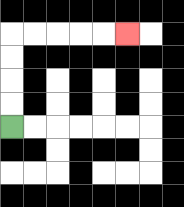{'start': '[0, 5]', 'end': '[5, 1]', 'path_directions': 'U,U,U,U,R,R,R,R,R', 'path_coordinates': '[[0, 5], [0, 4], [0, 3], [0, 2], [0, 1], [1, 1], [2, 1], [3, 1], [4, 1], [5, 1]]'}